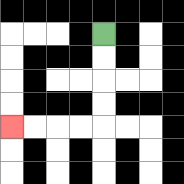{'start': '[4, 1]', 'end': '[0, 5]', 'path_directions': 'D,D,D,D,L,L,L,L', 'path_coordinates': '[[4, 1], [4, 2], [4, 3], [4, 4], [4, 5], [3, 5], [2, 5], [1, 5], [0, 5]]'}